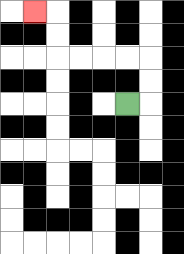{'start': '[5, 4]', 'end': '[1, 0]', 'path_directions': 'R,U,U,L,L,L,L,U,U,L', 'path_coordinates': '[[5, 4], [6, 4], [6, 3], [6, 2], [5, 2], [4, 2], [3, 2], [2, 2], [2, 1], [2, 0], [1, 0]]'}